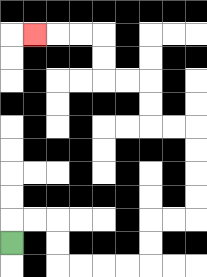{'start': '[0, 10]', 'end': '[1, 1]', 'path_directions': 'U,R,R,D,D,R,R,R,R,U,U,R,R,U,U,U,U,L,L,U,U,L,L,U,U,L,L,L', 'path_coordinates': '[[0, 10], [0, 9], [1, 9], [2, 9], [2, 10], [2, 11], [3, 11], [4, 11], [5, 11], [6, 11], [6, 10], [6, 9], [7, 9], [8, 9], [8, 8], [8, 7], [8, 6], [8, 5], [7, 5], [6, 5], [6, 4], [6, 3], [5, 3], [4, 3], [4, 2], [4, 1], [3, 1], [2, 1], [1, 1]]'}